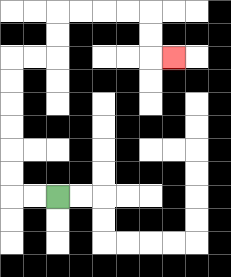{'start': '[2, 8]', 'end': '[7, 2]', 'path_directions': 'L,L,U,U,U,U,U,U,R,R,U,U,R,R,R,R,D,D,R', 'path_coordinates': '[[2, 8], [1, 8], [0, 8], [0, 7], [0, 6], [0, 5], [0, 4], [0, 3], [0, 2], [1, 2], [2, 2], [2, 1], [2, 0], [3, 0], [4, 0], [5, 0], [6, 0], [6, 1], [6, 2], [7, 2]]'}